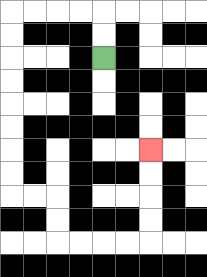{'start': '[4, 2]', 'end': '[6, 6]', 'path_directions': 'U,U,L,L,L,L,D,D,D,D,D,D,D,D,R,R,D,D,R,R,R,R,U,U,U,U', 'path_coordinates': '[[4, 2], [4, 1], [4, 0], [3, 0], [2, 0], [1, 0], [0, 0], [0, 1], [0, 2], [0, 3], [0, 4], [0, 5], [0, 6], [0, 7], [0, 8], [1, 8], [2, 8], [2, 9], [2, 10], [3, 10], [4, 10], [5, 10], [6, 10], [6, 9], [6, 8], [6, 7], [6, 6]]'}